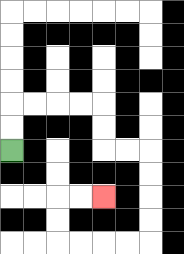{'start': '[0, 6]', 'end': '[4, 8]', 'path_directions': 'U,U,R,R,R,R,D,D,R,R,D,D,D,D,L,L,L,L,U,U,R,R', 'path_coordinates': '[[0, 6], [0, 5], [0, 4], [1, 4], [2, 4], [3, 4], [4, 4], [4, 5], [4, 6], [5, 6], [6, 6], [6, 7], [6, 8], [6, 9], [6, 10], [5, 10], [4, 10], [3, 10], [2, 10], [2, 9], [2, 8], [3, 8], [4, 8]]'}